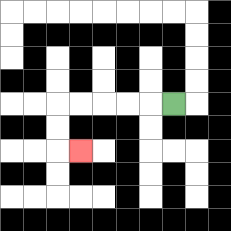{'start': '[7, 4]', 'end': '[3, 6]', 'path_directions': 'L,L,L,L,L,D,D,R', 'path_coordinates': '[[7, 4], [6, 4], [5, 4], [4, 4], [3, 4], [2, 4], [2, 5], [2, 6], [3, 6]]'}